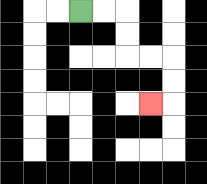{'start': '[3, 0]', 'end': '[6, 4]', 'path_directions': 'R,R,D,D,R,R,D,D,L', 'path_coordinates': '[[3, 0], [4, 0], [5, 0], [5, 1], [5, 2], [6, 2], [7, 2], [7, 3], [7, 4], [6, 4]]'}